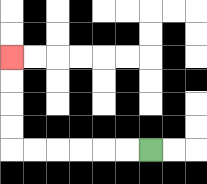{'start': '[6, 6]', 'end': '[0, 2]', 'path_directions': 'L,L,L,L,L,L,U,U,U,U', 'path_coordinates': '[[6, 6], [5, 6], [4, 6], [3, 6], [2, 6], [1, 6], [0, 6], [0, 5], [0, 4], [0, 3], [0, 2]]'}